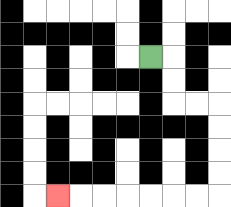{'start': '[6, 2]', 'end': '[2, 8]', 'path_directions': 'R,D,D,R,R,D,D,D,D,L,L,L,L,L,L,L', 'path_coordinates': '[[6, 2], [7, 2], [7, 3], [7, 4], [8, 4], [9, 4], [9, 5], [9, 6], [9, 7], [9, 8], [8, 8], [7, 8], [6, 8], [5, 8], [4, 8], [3, 8], [2, 8]]'}